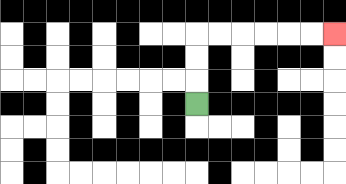{'start': '[8, 4]', 'end': '[14, 1]', 'path_directions': 'U,U,U,R,R,R,R,R,R', 'path_coordinates': '[[8, 4], [8, 3], [8, 2], [8, 1], [9, 1], [10, 1], [11, 1], [12, 1], [13, 1], [14, 1]]'}